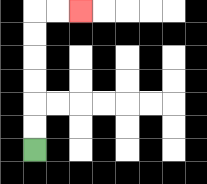{'start': '[1, 6]', 'end': '[3, 0]', 'path_directions': 'U,U,U,U,U,U,R,R', 'path_coordinates': '[[1, 6], [1, 5], [1, 4], [1, 3], [1, 2], [1, 1], [1, 0], [2, 0], [3, 0]]'}